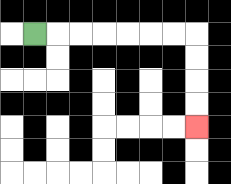{'start': '[1, 1]', 'end': '[8, 5]', 'path_directions': 'R,R,R,R,R,R,R,D,D,D,D', 'path_coordinates': '[[1, 1], [2, 1], [3, 1], [4, 1], [5, 1], [6, 1], [7, 1], [8, 1], [8, 2], [8, 3], [8, 4], [8, 5]]'}